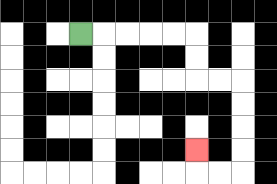{'start': '[3, 1]', 'end': '[8, 6]', 'path_directions': 'R,R,R,R,R,D,D,R,R,D,D,D,D,L,L,U', 'path_coordinates': '[[3, 1], [4, 1], [5, 1], [6, 1], [7, 1], [8, 1], [8, 2], [8, 3], [9, 3], [10, 3], [10, 4], [10, 5], [10, 6], [10, 7], [9, 7], [8, 7], [8, 6]]'}